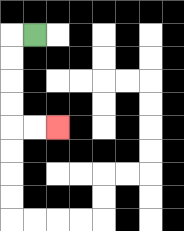{'start': '[1, 1]', 'end': '[2, 5]', 'path_directions': 'L,D,D,D,D,R,R', 'path_coordinates': '[[1, 1], [0, 1], [0, 2], [0, 3], [0, 4], [0, 5], [1, 5], [2, 5]]'}